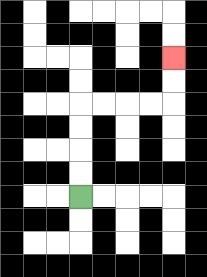{'start': '[3, 8]', 'end': '[7, 2]', 'path_directions': 'U,U,U,U,R,R,R,R,U,U', 'path_coordinates': '[[3, 8], [3, 7], [3, 6], [3, 5], [3, 4], [4, 4], [5, 4], [6, 4], [7, 4], [7, 3], [7, 2]]'}